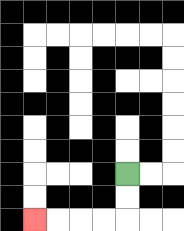{'start': '[5, 7]', 'end': '[1, 9]', 'path_directions': 'D,D,L,L,L,L', 'path_coordinates': '[[5, 7], [5, 8], [5, 9], [4, 9], [3, 9], [2, 9], [1, 9]]'}